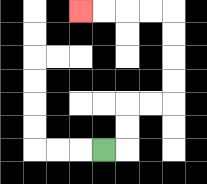{'start': '[4, 6]', 'end': '[3, 0]', 'path_directions': 'R,U,U,R,R,U,U,U,U,L,L,L,L', 'path_coordinates': '[[4, 6], [5, 6], [5, 5], [5, 4], [6, 4], [7, 4], [7, 3], [7, 2], [7, 1], [7, 0], [6, 0], [5, 0], [4, 0], [3, 0]]'}